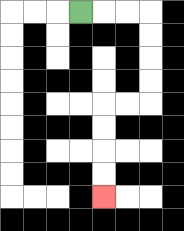{'start': '[3, 0]', 'end': '[4, 8]', 'path_directions': 'R,R,R,D,D,D,D,L,L,D,D,D,D', 'path_coordinates': '[[3, 0], [4, 0], [5, 0], [6, 0], [6, 1], [6, 2], [6, 3], [6, 4], [5, 4], [4, 4], [4, 5], [4, 6], [4, 7], [4, 8]]'}